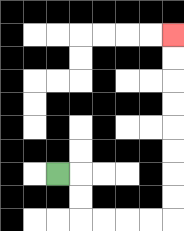{'start': '[2, 7]', 'end': '[7, 1]', 'path_directions': 'R,D,D,R,R,R,R,U,U,U,U,U,U,U,U', 'path_coordinates': '[[2, 7], [3, 7], [3, 8], [3, 9], [4, 9], [5, 9], [6, 9], [7, 9], [7, 8], [7, 7], [7, 6], [7, 5], [7, 4], [7, 3], [7, 2], [7, 1]]'}